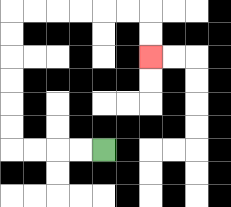{'start': '[4, 6]', 'end': '[6, 2]', 'path_directions': 'L,L,L,L,U,U,U,U,U,U,R,R,R,R,R,R,D,D', 'path_coordinates': '[[4, 6], [3, 6], [2, 6], [1, 6], [0, 6], [0, 5], [0, 4], [0, 3], [0, 2], [0, 1], [0, 0], [1, 0], [2, 0], [3, 0], [4, 0], [5, 0], [6, 0], [6, 1], [6, 2]]'}